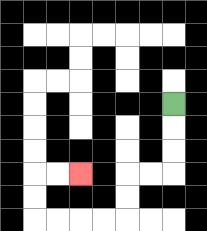{'start': '[7, 4]', 'end': '[3, 7]', 'path_directions': 'D,D,D,L,L,D,D,L,L,L,L,U,U,R,R', 'path_coordinates': '[[7, 4], [7, 5], [7, 6], [7, 7], [6, 7], [5, 7], [5, 8], [5, 9], [4, 9], [3, 9], [2, 9], [1, 9], [1, 8], [1, 7], [2, 7], [3, 7]]'}